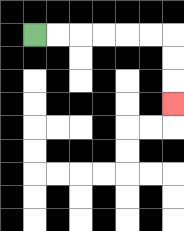{'start': '[1, 1]', 'end': '[7, 4]', 'path_directions': 'R,R,R,R,R,R,D,D,D', 'path_coordinates': '[[1, 1], [2, 1], [3, 1], [4, 1], [5, 1], [6, 1], [7, 1], [7, 2], [7, 3], [7, 4]]'}